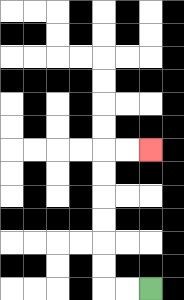{'start': '[6, 12]', 'end': '[6, 6]', 'path_directions': 'L,L,U,U,U,U,U,U,R,R', 'path_coordinates': '[[6, 12], [5, 12], [4, 12], [4, 11], [4, 10], [4, 9], [4, 8], [4, 7], [4, 6], [5, 6], [6, 6]]'}